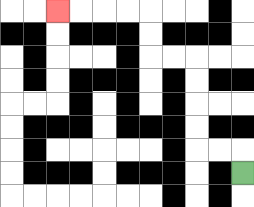{'start': '[10, 7]', 'end': '[2, 0]', 'path_directions': 'U,L,L,U,U,U,U,L,L,U,U,L,L,L,L', 'path_coordinates': '[[10, 7], [10, 6], [9, 6], [8, 6], [8, 5], [8, 4], [8, 3], [8, 2], [7, 2], [6, 2], [6, 1], [6, 0], [5, 0], [4, 0], [3, 0], [2, 0]]'}